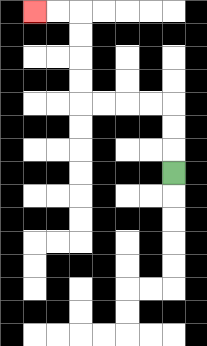{'start': '[7, 7]', 'end': '[1, 0]', 'path_directions': 'U,U,U,L,L,L,L,U,U,U,U,L,L', 'path_coordinates': '[[7, 7], [7, 6], [7, 5], [7, 4], [6, 4], [5, 4], [4, 4], [3, 4], [3, 3], [3, 2], [3, 1], [3, 0], [2, 0], [1, 0]]'}